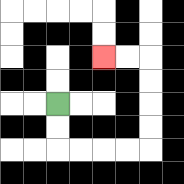{'start': '[2, 4]', 'end': '[4, 2]', 'path_directions': 'D,D,R,R,R,R,U,U,U,U,L,L', 'path_coordinates': '[[2, 4], [2, 5], [2, 6], [3, 6], [4, 6], [5, 6], [6, 6], [6, 5], [6, 4], [6, 3], [6, 2], [5, 2], [4, 2]]'}